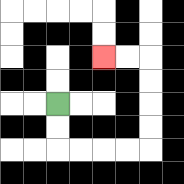{'start': '[2, 4]', 'end': '[4, 2]', 'path_directions': 'D,D,R,R,R,R,U,U,U,U,L,L', 'path_coordinates': '[[2, 4], [2, 5], [2, 6], [3, 6], [4, 6], [5, 6], [6, 6], [6, 5], [6, 4], [6, 3], [6, 2], [5, 2], [4, 2]]'}